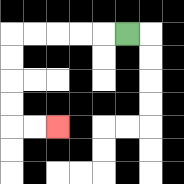{'start': '[5, 1]', 'end': '[2, 5]', 'path_directions': 'L,L,L,L,L,D,D,D,D,R,R', 'path_coordinates': '[[5, 1], [4, 1], [3, 1], [2, 1], [1, 1], [0, 1], [0, 2], [0, 3], [0, 4], [0, 5], [1, 5], [2, 5]]'}